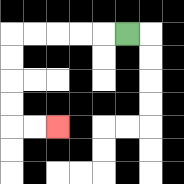{'start': '[5, 1]', 'end': '[2, 5]', 'path_directions': 'L,L,L,L,L,D,D,D,D,R,R', 'path_coordinates': '[[5, 1], [4, 1], [3, 1], [2, 1], [1, 1], [0, 1], [0, 2], [0, 3], [0, 4], [0, 5], [1, 5], [2, 5]]'}